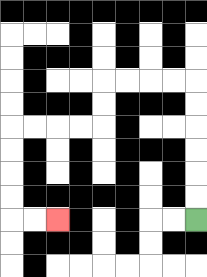{'start': '[8, 9]', 'end': '[2, 9]', 'path_directions': 'U,U,U,U,U,U,L,L,L,L,D,D,L,L,L,L,D,D,D,D,R,R', 'path_coordinates': '[[8, 9], [8, 8], [8, 7], [8, 6], [8, 5], [8, 4], [8, 3], [7, 3], [6, 3], [5, 3], [4, 3], [4, 4], [4, 5], [3, 5], [2, 5], [1, 5], [0, 5], [0, 6], [0, 7], [0, 8], [0, 9], [1, 9], [2, 9]]'}